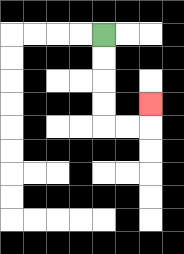{'start': '[4, 1]', 'end': '[6, 4]', 'path_directions': 'D,D,D,D,R,R,U', 'path_coordinates': '[[4, 1], [4, 2], [4, 3], [4, 4], [4, 5], [5, 5], [6, 5], [6, 4]]'}